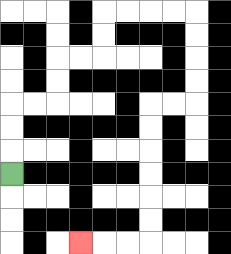{'start': '[0, 7]', 'end': '[3, 10]', 'path_directions': 'U,U,U,R,R,U,U,R,R,U,U,R,R,R,R,D,D,D,D,L,L,D,D,D,D,D,D,L,L,L', 'path_coordinates': '[[0, 7], [0, 6], [0, 5], [0, 4], [1, 4], [2, 4], [2, 3], [2, 2], [3, 2], [4, 2], [4, 1], [4, 0], [5, 0], [6, 0], [7, 0], [8, 0], [8, 1], [8, 2], [8, 3], [8, 4], [7, 4], [6, 4], [6, 5], [6, 6], [6, 7], [6, 8], [6, 9], [6, 10], [5, 10], [4, 10], [3, 10]]'}